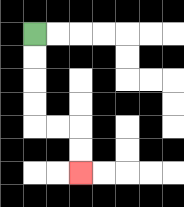{'start': '[1, 1]', 'end': '[3, 7]', 'path_directions': 'D,D,D,D,R,R,D,D', 'path_coordinates': '[[1, 1], [1, 2], [1, 3], [1, 4], [1, 5], [2, 5], [3, 5], [3, 6], [3, 7]]'}